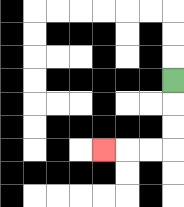{'start': '[7, 3]', 'end': '[4, 6]', 'path_directions': 'D,D,D,L,L,L', 'path_coordinates': '[[7, 3], [7, 4], [7, 5], [7, 6], [6, 6], [5, 6], [4, 6]]'}